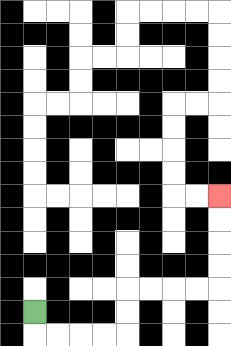{'start': '[1, 13]', 'end': '[9, 8]', 'path_directions': 'D,R,R,R,R,U,U,R,R,R,R,U,U,U,U', 'path_coordinates': '[[1, 13], [1, 14], [2, 14], [3, 14], [4, 14], [5, 14], [5, 13], [5, 12], [6, 12], [7, 12], [8, 12], [9, 12], [9, 11], [9, 10], [9, 9], [9, 8]]'}